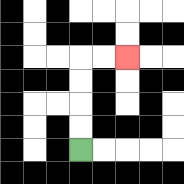{'start': '[3, 6]', 'end': '[5, 2]', 'path_directions': 'U,U,U,U,R,R', 'path_coordinates': '[[3, 6], [3, 5], [3, 4], [3, 3], [3, 2], [4, 2], [5, 2]]'}